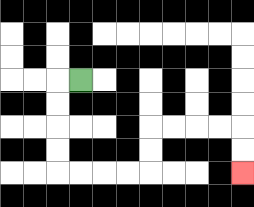{'start': '[3, 3]', 'end': '[10, 7]', 'path_directions': 'L,D,D,D,D,R,R,R,R,U,U,R,R,R,R,D,D', 'path_coordinates': '[[3, 3], [2, 3], [2, 4], [2, 5], [2, 6], [2, 7], [3, 7], [4, 7], [5, 7], [6, 7], [6, 6], [6, 5], [7, 5], [8, 5], [9, 5], [10, 5], [10, 6], [10, 7]]'}